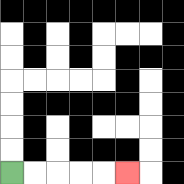{'start': '[0, 7]', 'end': '[5, 7]', 'path_directions': 'R,R,R,R,R', 'path_coordinates': '[[0, 7], [1, 7], [2, 7], [3, 7], [4, 7], [5, 7]]'}